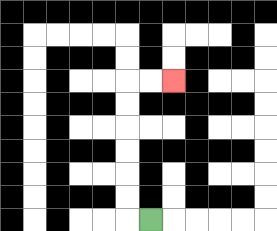{'start': '[6, 9]', 'end': '[7, 3]', 'path_directions': 'L,U,U,U,U,U,U,R,R', 'path_coordinates': '[[6, 9], [5, 9], [5, 8], [5, 7], [5, 6], [5, 5], [5, 4], [5, 3], [6, 3], [7, 3]]'}